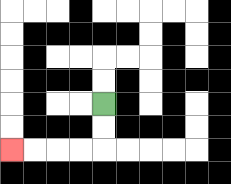{'start': '[4, 4]', 'end': '[0, 6]', 'path_directions': 'D,D,L,L,L,L', 'path_coordinates': '[[4, 4], [4, 5], [4, 6], [3, 6], [2, 6], [1, 6], [0, 6]]'}